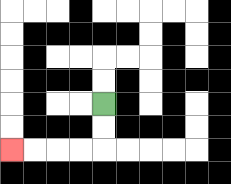{'start': '[4, 4]', 'end': '[0, 6]', 'path_directions': 'D,D,L,L,L,L', 'path_coordinates': '[[4, 4], [4, 5], [4, 6], [3, 6], [2, 6], [1, 6], [0, 6]]'}